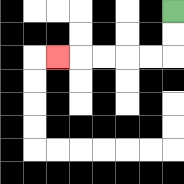{'start': '[7, 0]', 'end': '[2, 2]', 'path_directions': 'D,D,L,L,L,L,L', 'path_coordinates': '[[7, 0], [7, 1], [7, 2], [6, 2], [5, 2], [4, 2], [3, 2], [2, 2]]'}